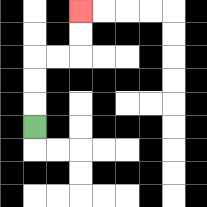{'start': '[1, 5]', 'end': '[3, 0]', 'path_directions': 'U,U,U,R,R,U,U', 'path_coordinates': '[[1, 5], [1, 4], [1, 3], [1, 2], [2, 2], [3, 2], [3, 1], [3, 0]]'}